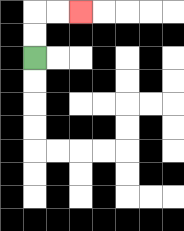{'start': '[1, 2]', 'end': '[3, 0]', 'path_directions': 'U,U,R,R', 'path_coordinates': '[[1, 2], [1, 1], [1, 0], [2, 0], [3, 0]]'}